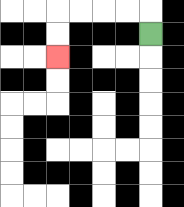{'start': '[6, 1]', 'end': '[2, 2]', 'path_directions': 'U,L,L,L,L,D,D', 'path_coordinates': '[[6, 1], [6, 0], [5, 0], [4, 0], [3, 0], [2, 0], [2, 1], [2, 2]]'}